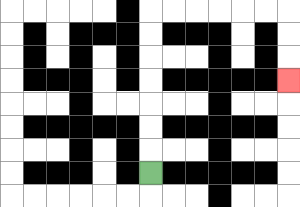{'start': '[6, 7]', 'end': '[12, 3]', 'path_directions': 'U,U,U,U,U,U,U,R,R,R,R,R,R,D,D,D', 'path_coordinates': '[[6, 7], [6, 6], [6, 5], [6, 4], [6, 3], [6, 2], [6, 1], [6, 0], [7, 0], [8, 0], [9, 0], [10, 0], [11, 0], [12, 0], [12, 1], [12, 2], [12, 3]]'}